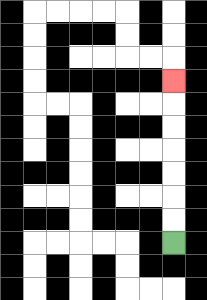{'start': '[7, 10]', 'end': '[7, 3]', 'path_directions': 'U,U,U,U,U,U,U', 'path_coordinates': '[[7, 10], [7, 9], [7, 8], [7, 7], [7, 6], [7, 5], [7, 4], [7, 3]]'}